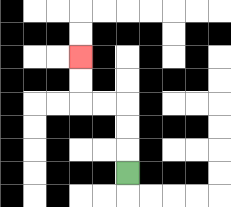{'start': '[5, 7]', 'end': '[3, 2]', 'path_directions': 'U,U,U,L,L,U,U', 'path_coordinates': '[[5, 7], [5, 6], [5, 5], [5, 4], [4, 4], [3, 4], [3, 3], [3, 2]]'}